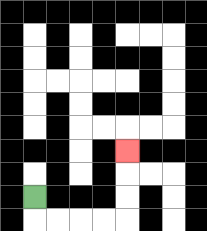{'start': '[1, 8]', 'end': '[5, 6]', 'path_directions': 'D,R,R,R,R,U,U,U', 'path_coordinates': '[[1, 8], [1, 9], [2, 9], [3, 9], [4, 9], [5, 9], [5, 8], [5, 7], [5, 6]]'}